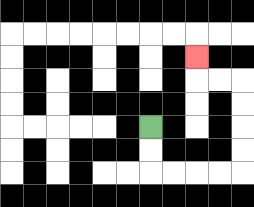{'start': '[6, 5]', 'end': '[8, 2]', 'path_directions': 'D,D,R,R,R,R,U,U,U,U,L,L,U', 'path_coordinates': '[[6, 5], [6, 6], [6, 7], [7, 7], [8, 7], [9, 7], [10, 7], [10, 6], [10, 5], [10, 4], [10, 3], [9, 3], [8, 3], [8, 2]]'}